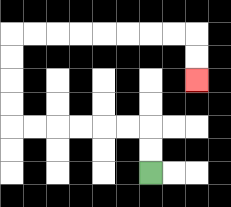{'start': '[6, 7]', 'end': '[8, 3]', 'path_directions': 'U,U,L,L,L,L,L,L,U,U,U,U,R,R,R,R,R,R,R,R,D,D', 'path_coordinates': '[[6, 7], [6, 6], [6, 5], [5, 5], [4, 5], [3, 5], [2, 5], [1, 5], [0, 5], [0, 4], [0, 3], [0, 2], [0, 1], [1, 1], [2, 1], [3, 1], [4, 1], [5, 1], [6, 1], [7, 1], [8, 1], [8, 2], [8, 3]]'}